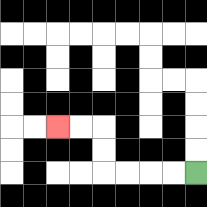{'start': '[8, 7]', 'end': '[2, 5]', 'path_directions': 'L,L,L,L,U,U,L,L', 'path_coordinates': '[[8, 7], [7, 7], [6, 7], [5, 7], [4, 7], [4, 6], [4, 5], [3, 5], [2, 5]]'}